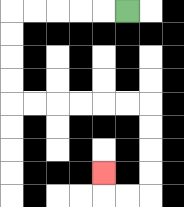{'start': '[5, 0]', 'end': '[4, 7]', 'path_directions': 'L,L,L,L,L,D,D,D,D,R,R,R,R,R,R,D,D,D,D,L,L,U', 'path_coordinates': '[[5, 0], [4, 0], [3, 0], [2, 0], [1, 0], [0, 0], [0, 1], [0, 2], [0, 3], [0, 4], [1, 4], [2, 4], [3, 4], [4, 4], [5, 4], [6, 4], [6, 5], [6, 6], [6, 7], [6, 8], [5, 8], [4, 8], [4, 7]]'}